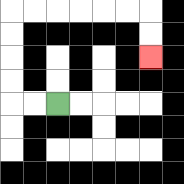{'start': '[2, 4]', 'end': '[6, 2]', 'path_directions': 'L,L,U,U,U,U,R,R,R,R,R,R,D,D', 'path_coordinates': '[[2, 4], [1, 4], [0, 4], [0, 3], [0, 2], [0, 1], [0, 0], [1, 0], [2, 0], [3, 0], [4, 0], [5, 0], [6, 0], [6, 1], [6, 2]]'}